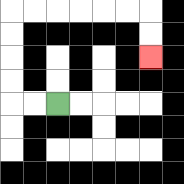{'start': '[2, 4]', 'end': '[6, 2]', 'path_directions': 'L,L,U,U,U,U,R,R,R,R,R,R,D,D', 'path_coordinates': '[[2, 4], [1, 4], [0, 4], [0, 3], [0, 2], [0, 1], [0, 0], [1, 0], [2, 0], [3, 0], [4, 0], [5, 0], [6, 0], [6, 1], [6, 2]]'}